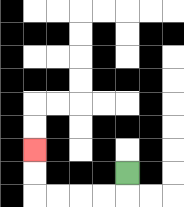{'start': '[5, 7]', 'end': '[1, 6]', 'path_directions': 'D,L,L,L,L,U,U', 'path_coordinates': '[[5, 7], [5, 8], [4, 8], [3, 8], [2, 8], [1, 8], [1, 7], [1, 6]]'}